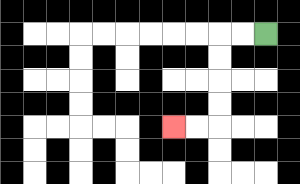{'start': '[11, 1]', 'end': '[7, 5]', 'path_directions': 'L,L,D,D,D,D,L,L', 'path_coordinates': '[[11, 1], [10, 1], [9, 1], [9, 2], [9, 3], [9, 4], [9, 5], [8, 5], [7, 5]]'}